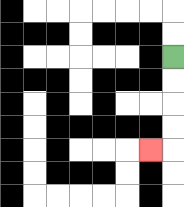{'start': '[7, 2]', 'end': '[6, 6]', 'path_directions': 'D,D,D,D,L', 'path_coordinates': '[[7, 2], [7, 3], [7, 4], [7, 5], [7, 6], [6, 6]]'}